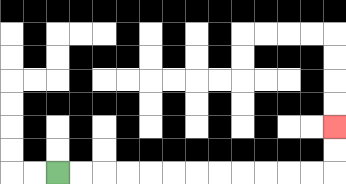{'start': '[2, 7]', 'end': '[14, 5]', 'path_directions': 'R,R,R,R,R,R,R,R,R,R,R,R,U,U', 'path_coordinates': '[[2, 7], [3, 7], [4, 7], [5, 7], [6, 7], [7, 7], [8, 7], [9, 7], [10, 7], [11, 7], [12, 7], [13, 7], [14, 7], [14, 6], [14, 5]]'}